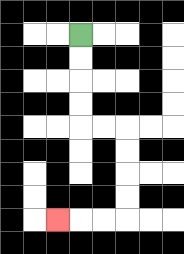{'start': '[3, 1]', 'end': '[2, 9]', 'path_directions': 'D,D,D,D,R,R,D,D,D,D,L,L,L', 'path_coordinates': '[[3, 1], [3, 2], [3, 3], [3, 4], [3, 5], [4, 5], [5, 5], [5, 6], [5, 7], [5, 8], [5, 9], [4, 9], [3, 9], [2, 9]]'}